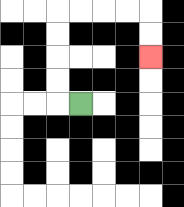{'start': '[3, 4]', 'end': '[6, 2]', 'path_directions': 'L,U,U,U,U,R,R,R,R,D,D', 'path_coordinates': '[[3, 4], [2, 4], [2, 3], [2, 2], [2, 1], [2, 0], [3, 0], [4, 0], [5, 0], [6, 0], [6, 1], [6, 2]]'}